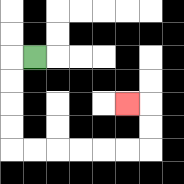{'start': '[1, 2]', 'end': '[5, 4]', 'path_directions': 'L,D,D,D,D,R,R,R,R,R,R,U,U,L', 'path_coordinates': '[[1, 2], [0, 2], [0, 3], [0, 4], [0, 5], [0, 6], [1, 6], [2, 6], [3, 6], [4, 6], [5, 6], [6, 6], [6, 5], [6, 4], [5, 4]]'}